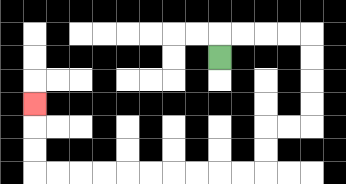{'start': '[9, 2]', 'end': '[1, 4]', 'path_directions': 'U,R,R,R,R,D,D,D,D,L,L,D,D,L,L,L,L,L,L,L,L,L,L,U,U,U', 'path_coordinates': '[[9, 2], [9, 1], [10, 1], [11, 1], [12, 1], [13, 1], [13, 2], [13, 3], [13, 4], [13, 5], [12, 5], [11, 5], [11, 6], [11, 7], [10, 7], [9, 7], [8, 7], [7, 7], [6, 7], [5, 7], [4, 7], [3, 7], [2, 7], [1, 7], [1, 6], [1, 5], [1, 4]]'}